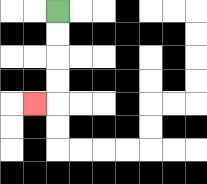{'start': '[2, 0]', 'end': '[1, 4]', 'path_directions': 'D,D,D,D,L', 'path_coordinates': '[[2, 0], [2, 1], [2, 2], [2, 3], [2, 4], [1, 4]]'}